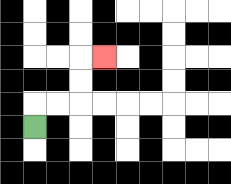{'start': '[1, 5]', 'end': '[4, 2]', 'path_directions': 'U,R,R,U,U,R', 'path_coordinates': '[[1, 5], [1, 4], [2, 4], [3, 4], [3, 3], [3, 2], [4, 2]]'}